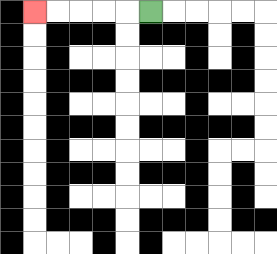{'start': '[6, 0]', 'end': '[1, 0]', 'path_directions': 'L,L,L,L,L', 'path_coordinates': '[[6, 0], [5, 0], [4, 0], [3, 0], [2, 0], [1, 0]]'}